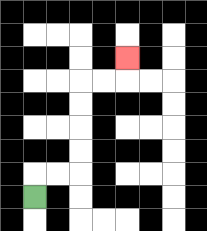{'start': '[1, 8]', 'end': '[5, 2]', 'path_directions': 'U,R,R,U,U,U,U,R,R,U', 'path_coordinates': '[[1, 8], [1, 7], [2, 7], [3, 7], [3, 6], [3, 5], [3, 4], [3, 3], [4, 3], [5, 3], [5, 2]]'}